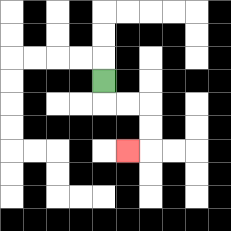{'start': '[4, 3]', 'end': '[5, 6]', 'path_directions': 'D,R,R,D,D,L', 'path_coordinates': '[[4, 3], [4, 4], [5, 4], [6, 4], [6, 5], [6, 6], [5, 6]]'}